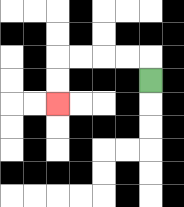{'start': '[6, 3]', 'end': '[2, 4]', 'path_directions': 'U,L,L,L,L,D,D', 'path_coordinates': '[[6, 3], [6, 2], [5, 2], [4, 2], [3, 2], [2, 2], [2, 3], [2, 4]]'}